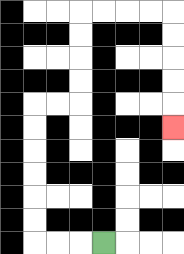{'start': '[4, 10]', 'end': '[7, 5]', 'path_directions': 'L,L,L,U,U,U,U,U,U,R,R,U,U,U,U,R,R,R,R,D,D,D,D,D', 'path_coordinates': '[[4, 10], [3, 10], [2, 10], [1, 10], [1, 9], [1, 8], [1, 7], [1, 6], [1, 5], [1, 4], [2, 4], [3, 4], [3, 3], [3, 2], [3, 1], [3, 0], [4, 0], [5, 0], [6, 0], [7, 0], [7, 1], [7, 2], [7, 3], [7, 4], [7, 5]]'}